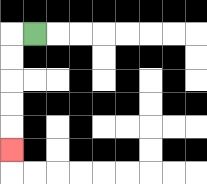{'start': '[1, 1]', 'end': '[0, 6]', 'path_directions': 'L,D,D,D,D,D', 'path_coordinates': '[[1, 1], [0, 1], [0, 2], [0, 3], [0, 4], [0, 5], [0, 6]]'}